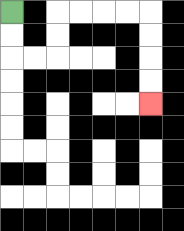{'start': '[0, 0]', 'end': '[6, 4]', 'path_directions': 'D,D,R,R,U,U,R,R,R,R,D,D,D,D', 'path_coordinates': '[[0, 0], [0, 1], [0, 2], [1, 2], [2, 2], [2, 1], [2, 0], [3, 0], [4, 0], [5, 0], [6, 0], [6, 1], [6, 2], [6, 3], [6, 4]]'}